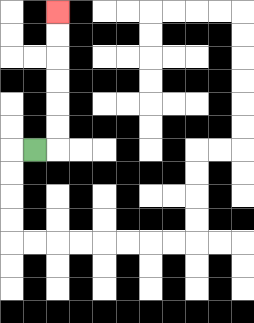{'start': '[1, 6]', 'end': '[2, 0]', 'path_directions': 'R,U,U,U,U,U,U', 'path_coordinates': '[[1, 6], [2, 6], [2, 5], [2, 4], [2, 3], [2, 2], [2, 1], [2, 0]]'}